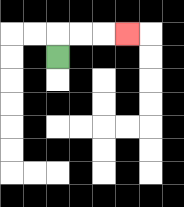{'start': '[2, 2]', 'end': '[5, 1]', 'path_directions': 'U,R,R,R', 'path_coordinates': '[[2, 2], [2, 1], [3, 1], [4, 1], [5, 1]]'}